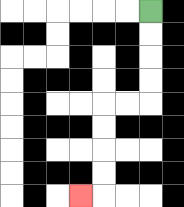{'start': '[6, 0]', 'end': '[3, 8]', 'path_directions': 'D,D,D,D,L,L,D,D,D,D,L', 'path_coordinates': '[[6, 0], [6, 1], [6, 2], [6, 3], [6, 4], [5, 4], [4, 4], [4, 5], [4, 6], [4, 7], [4, 8], [3, 8]]'}